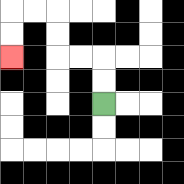{'start': '[4, 4]', 'end': '[0, 2]', 'path_directions': 'U,U,L,L,U,U,L,L,D,D', 'path_coordinates': '[[4, 4], [4, 3], [4, 2], [3, 2], [2, 2], [2, 1], [2, 0], [1, 0], [0, 0], [0, 1], [0, 2]]'}